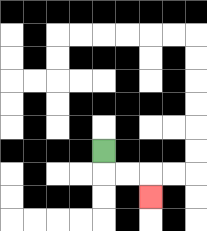{'start': '[4, 6]', 'end': '[6, 8]', 'path_directions': 'D,R,R,D', 'path_coordinates': '[[4, 6], [4, 7], [5, 7], [6, 7], [6, 8]]'}